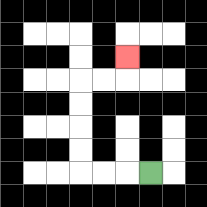{'start': '[6, 7]', 'end': '[5, 2]', 'path_directions': 'L,L,L,U,U,U,U,R,R,U', 'path_coordinates': '[[6, 7], [5, 7], [4, 7], [3, 7], [3, 6], [3, 5], [3, 4], [3, 3], [4, 3], [5, 3], [5, 2]]'}